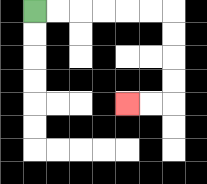{'start': '[1, 0]', 'end': '[5, 4]', 'path_directions': 'R,R,R,R,R,R,D,D,D,D,L,L', 'path_coordinates': '[[1, 0], [2, 0], [3, 0], [4, 0], [5, 0], [6, 0], [7, 0], [7, 1], [7, 2], [7, 3], [7, 4], [6, 4], [5, 4]]'}